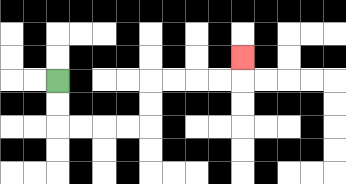{'start': '[2, 3]', 'end': '[10, 2]', 'path_directions': 'D,D,R,R,R,R,U,U,R,R,R,R,U', 'path_coordinates': '[[2, 3], [2, 4], [2, 5], [3, 5], [4, 5], [5, 5], [6, 5], [6, 4], [6, 3], [7, 3], [8, 3], [9, 3], [10, 3], [10, 2]]'}